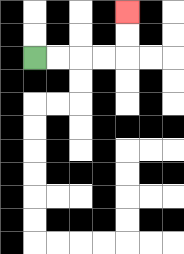{'start': '[1, 2]', 'end': '[5, 0]', 'path_directions': 'R,R,R,R,U,U', 'path_coordinates': '[[1, 2], [2, 2], [3, 2], [4, 2], [5, 2], [5, 1], [5, 0]]'}